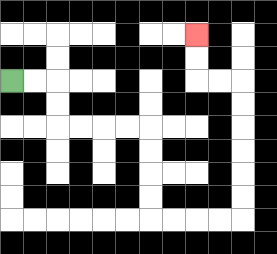{'start': '[0, 3]', 'end': '[8, 1]', 'path_directions': 'R,R,D,D,R,R,R,R,D,D,D,D,R,R,R,R,U,U,U,U,U,U,L,L,U,U', 'path_coordinates': '[[0, 3], [1, 3], [2, 3], [2, 4], [2, 5], [3, 5], [4, 5], [5, 5], [6, 5], [6, 6], [6, 7], [6, 8], [6, 9], [7, 9], [8, 9], [9, 9], [10, 9], [10, 8], [10, 7], [10, 6], [10, 5], [10, 4], [10, 3], [9, 3], [8, 3], [8, 2], [8, 1]]'}